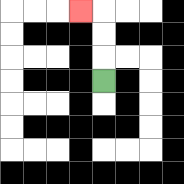{'start': '[4, 3]', 'end': '[3, 0]', 'path_directions': 'U,U,U,L', 'path_coordinates': '[[4, 3], [4, 2], [4, 1], [4, 0], [3, 0]]'}